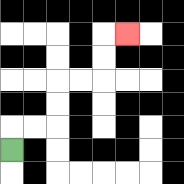{'start': '[0, 6]', 'end': '[5, 1]', 'path_directions': 'U,R,R,U,U,R,R,U,U,R', 'path_coordinates': '[[0, 6], [0, 5], [1, 5], [2, 5], [2, 4], [2, 3], [3, 3], [4, 3], [4, 2], [4, 1], [5, 1]]'}